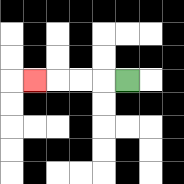{'start': '[5, 3]', 'end': '[1, 3]', 'path_directions': 'L,L,L,L', 'path_coordinates': '[[5, 3], [4, 3], [3, 3], [2, 3], [1, 3]]'}